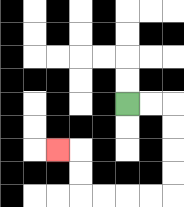{'start': '[5, 4]', 'end': '[2, 6]', 'path_directions': 'R,R,D,D,D,D,L,L,L,L,U,U,L', 'path_coordinates': '[[5, 4], [6, 4], [7, 4], [7, 5], [7, 6], [7, 7], [7, 8], [6, 8], [5, 8], [4, 8], [3, 8], [3, 7], [3, 6], [2, 6]]'}